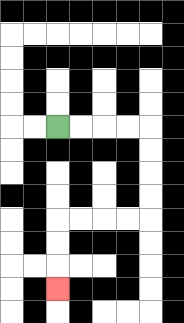{'start': '[2, 5]', 'end': '[2, 12]', 'path_directions': 'R,R,R,R,D,D,D,D,L,L,L,L,D,D,D', 'path_coordinates': '[[2, 5], [3, 5], [4, 5], [5, 5], [6, 5], [6, 6], [6, 7], [6, 8], [6, 9], [5, 9], [4, 9], [3, 9], [2, 9], [2, 10], [2, 11], [2, 12]]'}